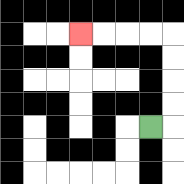{'start': '[6, 5]', 'end': '[3, 1]', 'path_directions': 'R,U,U,U,U,L,L,L,L', 'path_coordinates': '[[6, 5], [7, 5], [7, 4], [7, 3], [7, 2], [7, 1], [6, 1], [5, 1], [4, 1], [3, 1]]'}